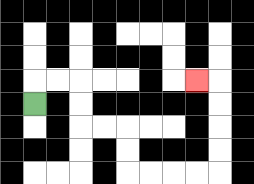{'start': '[1, 4]', 'end': '[8, 3]', 'path_directions': 'U,R,R,D,D,R,R,D,D,R,R,R,R,U,U,U,U,L', 'path_coordinates': '[[1, 4], [1, 3], [2, 3], [3, 3], [3, 4], [3, 5], [4, 5], [5, 5], [5, 6], [5, 7], [6, 7], [7, 7], [8, 7], [9, 7], [9, 6], [9, 5], [9, 4], [9, 3], [8, 3]]'}